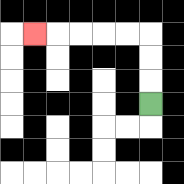{'start': '[6, 4]', 'end': '[1, 1]', 'path_directions': 'U,U,U,L,L,L,L,L', 'path_coordinates': '[[6, 4], [6, 3], [6, 2], [6, 1], [5, 1], [4, 1], [3, 1], [2, 1], [1, 1]]'}